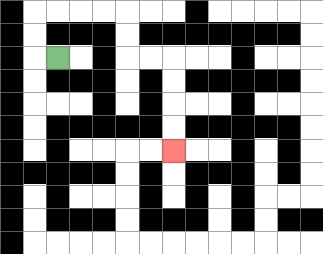{'start': '[2, 2]', 'end': '[7, 6]', 'path_directions': 'L,U,U,R,R,R,R,D,D,R,R,D,D,D,D', 'path_coordinates': '[[2, 2], [1, 2], [1, 1], [1, 0], [2, 0], [3, 0], [4, 0], [5, 0], [5, 1], [5, 2], [6, 2], [7, 2], [7, 3], [7, 4], [7, 5], [7, 6]]'}